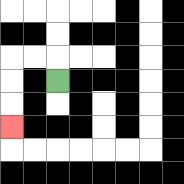{'start': '[2, 3]', 'end': '[0, 5]', 'path_directions': 'U,L,L,D,D,D', 'path_coordinates': '[[2, 3], [2, 2], [1, 2], [0, 2], [0, 3], [0, 4], [0, 5]]'}